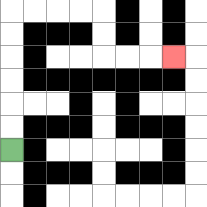{'start': '[0, 6]', 'end': '[7, 2]', 'path_directions': 'U,U,U,U,U,U,R,R,R,R,D,D,R,R,R', 'path_coordinates': '[[0, 6], [0, 5], [0, 4], [0, 3], [0, 2], [0, 1], [0, 0], [1, 0], [2, 0], [3, 0], [4, 0], [4, 1], [4, 2], [5, 2], [6, 2], [7, 2]]'}